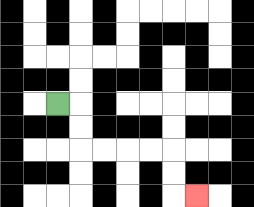{'start': '[2, 4]', 'end': '[8, 8]', 'path_directions': 'R,D,D,R,R,R,R,D,D,R', 'path_coordinates': '[[2, 4], [3, 4], [3, 5], [3, 6], [4, 6], [5, 6], [6, 6], [7, 6], [7, 7], [7, 8], [8, 8]]'}